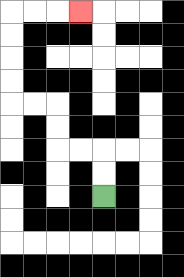{'start': '[4, 8]', 'end': '[3, 0]', 'path_directions': 'U,U,L,L,U,U,L,L,U,U,U,U,R,R,R', 'path_coordinates': '[[4, 8], [4, 7], [4, 6], [3, 6], [2, 6], [2, 5], [2, 4], [1, 4], [0, 4], [0, 3], [0, 2], [0, 1], [0, 0], [1, 0], [2, 0], [3, 0]]'}